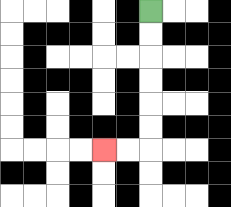{'start': '[6, 0]', 'end': '[4, 6]', 'path_directions': 'D,D,D,D,D,D,L,L', 'path_coordinates': '[[6, 0], [6, 1], [6, 2], [6, 3], [6, 4], [6, 5], [6, 6], [5, 6], [4, 6]]'}